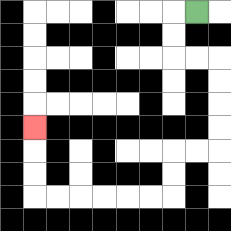{'start': '[8, 0]', 'end': '[1, 5]', 'path_directions': 'L,D,D,R,R,D,D,D,D,L,L,D,D,L,L,L,L,L,L,U,U,U', 'path_coordinates': '[[8, 0], [7, 0], [7, 1], [7, 2], [8, 2], [9, 2], [9, 3], [9, 4], [9, 5], [9, 6], [8, 6], [7, 6], [7, 7], [7, 8], [6, 8], [5, 8], [4, 8], [3, 8], [2, 8], [1, 8], [1, 7], [1, 6], [1, 5]]'}